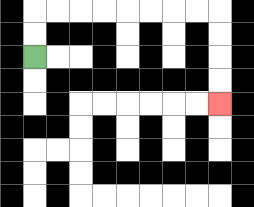{'start': '[1, 2]', 'end': '[9, 4]', 'path_directions': 'U,U,R,R,R,R,R,R,R,R,D,D,D,D', 'path_coordinates': '[[1, 2], [1, 1], [1, 0], [2, 0], [3, 0], [4, 0], [5, 0], [6, 0], [7, 0], [8, 0], [9, 0], [9, 1], [9, 2], [9, 3], [9, 4]]'}